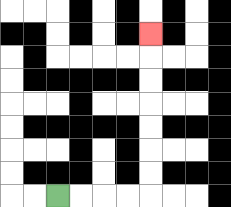{'start': '[2, 8]', 'end': '[6, 1]', 'path_directions': 'R,R,R,R,U,U,U,U,U,U,U', 'path_coordinates': '[[2, 8], [3, 8], [4, 8], [5, 8], [6, 8], [6, 7], [6, 6], [6, 5], [6, 4], [6, 3], [6, 2], [6, 1]]'}